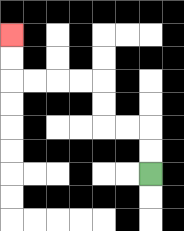{'start': '[6, 7]', 'end': '[0, 1]', 'path_directions': 'U,U,L,L,U,U,L,L,L,L,U,U', 'path_coordinates': '[[6, 7], [6, 6], [6, 5], [5, 5], [4, 5], [4, 4], [4, 3], [3, 3], [2, 3], [1, 3], [0, 3], [0, 2], [0, 1]]'}